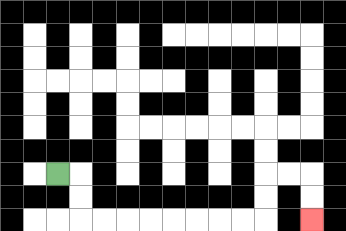{'start': '[2, 7]', 'end': '[13, 9]', 'path_directions': 'R,D,D,R,R,R,R,R,R,R,R,U,U,R,R,D,D', 'path_coordinates': '[[2, 7], [3, 7], [3, 8], [3, 9], [4, 9], [5, 9], [6, 9], [7, 9], [8, 9], [9, 9], [10, 9], [11, 9], [11, 8], [11, 7], [12, 7], [13, 7], [13, 8], [13, 9]]'}